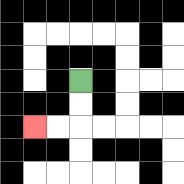{'start': '[3, 3]', 'end': '[1, 5]', 'path_directions': 'D,D,L,L', 'path_coordinates': '[[3, 3], [3, 4], [3, 5], [2, 5], [1, 5]]'}